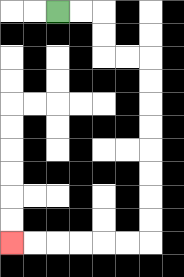{'start': '[2, 0]', 'end': '[0, 10]', 'path_directions': 'R,R,D,D,R,R,D,D,D,D,D,D,D,D,L,L,L,L,L,L', 'path_coordinates': '[[2, 0], [3, 0], [4, 0], [4, 1], [4, 2], [5, 2], [6, 2], [6, 3], [6, 4], [6, 5], [6, 6], [6, 7], [6, 8], [6, 9], [6, 10], [5, 10], [4, 10], [3, 10], [2, 10], [1, 10], [0, 10]]'}